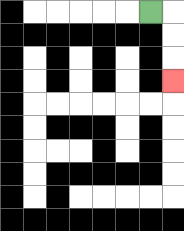{'start': '[6, 0]', 'end': '[7, 3]', 'path_directions': 'R,D,D,D', 'path_coordinates': '[[6, 0], [7, 0], [7, 1], [7, 2], [7, 3]]'}